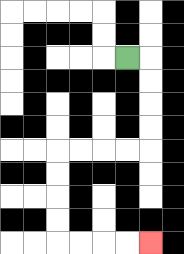{'start': '[5, 2]', 'end': '[6, 10]', 'path_directions': 'R,D,D,D,D,L,L,L,L,D,D,D,D,R,R,R,R', 'path_coordinates': '[[5, 2], [6, 2], [6, 3], [6, 4], [6, 5], [6, 6], [5, 6], [4, 6], [3, 6], [2, 6], [2, 7], [2, 8], [2, 9], [2, 10], [3, 10], [4, 10], [5, 10], [6, 10]]'}